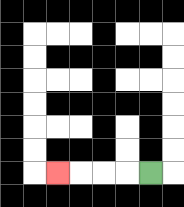{'start': '[6, 7]', 'end': '[2, 7]', 'path_directions': 'L,L,L,L', 'path_coordinates': '[[6, 7], [5, 7], [4, 7], [3, 7], [2, 7]]'}